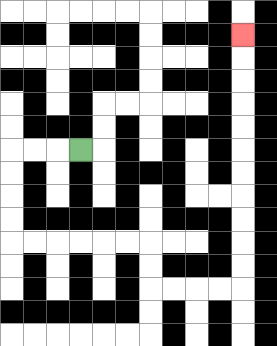{'start': '[3, 6]', 'end': '[10, 1]', 'path_directions': 'L,L,L,D,D,D,D,R,R,R,R,R,R,D,D,R,R,R,R,U,U,U,U,U,U,U,U,U,U,U', 'path_coordinates': '[[3, 6], [2, 6], [1, 6], [0, 6], [0, 7], [0, 8], [0, 9], [0, 10], [1, 10], [2, 10], [3, 10], [4, 10], [5, 10], [6, 10], [6, 11], [6, 12], [7, 12], [8, 12], [9, 12], [10, 12], [10, 11], [10, 10], [10, 9], [10, 8], [10, 7], [10, 6], [10, 5], [10, 4], [10, 3], [10, 2], [10, 1]]'}